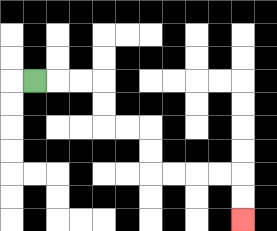{'start': '[1, 3]', 'end': '[10, 9]', 'path_directions': 'R,R,R,D,D,R,R,D,D,R,R,R,R,D,D', 'path_coordinates': '[[1, 3], [2, 3], [3, 3], [4, 3], [4, 4], [4, 5], [5, 5], [6, 5], [6, 6], [6, 7], [7, 7], [8, 7], [9, 7], [10, 7], [10, 8], [10, 9]]'}